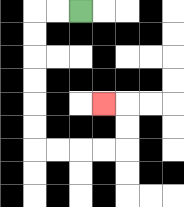{'start': '[3, 0]', 'end': '[4, 4]', 'path_directions': 'L,L,D,D,D,D,D,D,R,R,R,R,U,U,L', 'path_coordinates': '[[3, 0], [2, 0], [1, 0], [1, 1], [1, 2], [1, 3], [1, 4], [1, 5], [1, 6], [2, 6], [3, 6], [4, 6], [5, 6], [5, 5], [5, 4], [4, 4]]'}